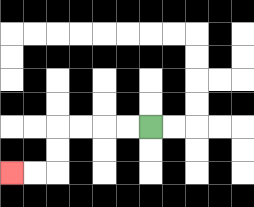{'start': '[6, 5]', 'end': '[0, 7]', 'path_directions': 'L,L,L,L,D,D,L,L', 'path_coordinates': '[[6, 5], [5, 5], [4, 5], [3, 5], [2, 5], [2, 6], [2, 7], [1, 7], [0, 7]]'}